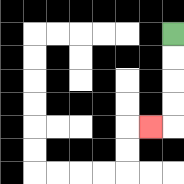{'start': '[7, 1]', 'end': '[6, 5]', 'path_directions': 'D,D,D,D,L', 'path_coordinates': '[[7, 1], [7, 2], [7, 3], [7, 4], [7, 5], [6, 5]]'}